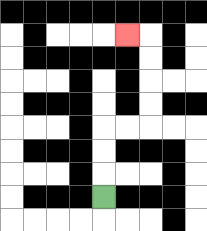{'start': '[4, 8]', 'end': '[5, 1]', 'path_directions': 'U,U,U,R,R,U,U,U,U,L', 'path_coordinates': '[[4, 8], [4, 7], [4, 6], [4, 5], [5, 5], [6, 5], [6, 4], [6, 3], [6, 2], [6, 1], [5, 1]]'}